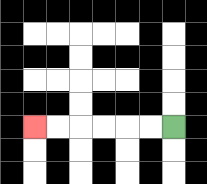{'start': '[7, 5]', 'end': '[1, 5]', 'path_directions': 'L,L,L,L,L,L', 'path_coordinates': '[[7, 5], [6, 5], [5, 5], [4, 5], [3, 5], [2, 5], [1, 5]]'}